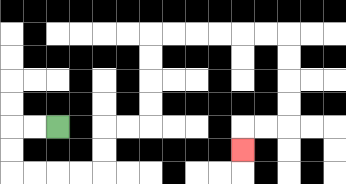{'start': '[2, 5]', 'end': '[10, 6]', 'path_directions': 'L,L,D,D,R,R,R,R,U,U,R,R,U,U,U,U,R,R,R,R,R,R,D,D,D,D,L,L,D', 'path_coordinates': '[[2, 5], [1, 5], [0, 5], [0, 6], [0, 7], [1, 7], [2, 7], [3, 7], [4, 7], [4, 6], [4, 5], [5, 5], [6, 5], [6, 4], [6, 3], [6, 2], [6, 1], [7, 1], [8, 1], [9, 1], [10, 1], [11, 1], [12, 1], [12, 2], [12, 3], [12, 4], [12, 5], [11, 5], [10, 5], [10, 6]]'}